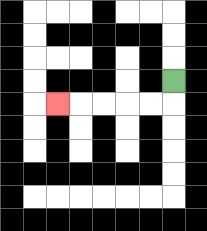{'start': '[7, 3]', 'end': '[2, 4]', 'path_directions': 'D,L,L,L,L,L', 'path_coordinates': '[[7, 3], [7, 4], [6, 4], [5, 4], [4, 4], [3, 4], [2, 4]]'}